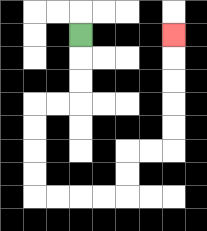{'start': '[3, 1]', 'end': '[7, 1]', 'path_directions': 'D,D,D,L,L,D,D,D,D,R,R,R,R,U,U,R,R,U,U,U,U,U', 'path_coordinates': '[[3, 1], [3, 2], [3, 3], [3, 4], [2, 4], [1, 4], [1, 5], [1, 6], [1, 7], [1, 8], [2, 8], [3, 8], [4, 8], [5, 8], [5, 7], [5, 6], [6, 6], [7, 6], [7, 5], [7, 4], [7, 3], [7, 2], [7, 1]]'}